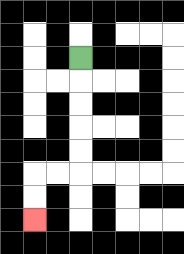{'start': '[3, 2]', 'end': '[1, 9]', 'path_directions': 'D,D,D,D,D,L,L,D,D', 'path_coordinates': '[[3, 2], [3, 3], [3, 4], [3, 5], [3, 6], [3, 7], [2, 7], [1, 7], [1, 8], [1, 9]]'}